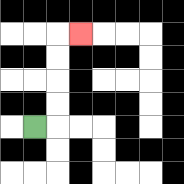{'start': '[1, 5]', 'end': '[3, 1]', 'path_directions': 'R,U,U,U,U,R', 'path_coordinates': '[[1, 5], [2, 5], [2, 4], [2, 3], [2, 2], [2, 1], [3, 1]]'}